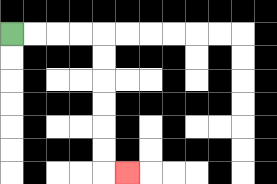{'start': '[0, 1]', 'end': '[5, 7]', 'path_directions': 'R,R,R,R,D,D,D,D,D,D,R', 'path_coordinates': '[[0, 1], [1, 1], [2, 1], [3, 1], [4, 1], [4, 2], [4, 3], [4, 4], [4, 5], [4, 6], [4, 7], [5, 7]]'}